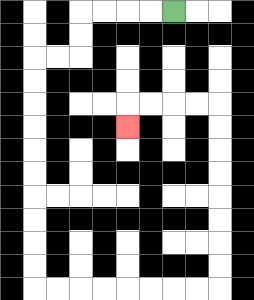{'start': '[7, 0]', 'end': '[5, 5]', 'path_directions': 'L,L,L,L,D,D,L,L,D,D,D,D,D,D,D,D,D,D,R,R,R,R,R,R,R,R,U,U,U,U,U,U,U,U,L,L,L,L,D', 'path_coordinates': '[[7, 0], [6, 0], [5, 0], [4, 0], [3, 0], [3, 1], [3, 2], [2, 2], [1, 2], [1, 3], [1, 4], [1, 5], [1, 6], [1, 7], [1, 8], [1, 9], [1, 10], [1, 11], [1, 12], [2, 12], [3, 12], [4, 12], [5, 12], [6, 12], [7, 12], [8, 12], [9, 12], [9, 11], [9, 10], [9, 9], [9, 8], [9, 7], [9, 6], [9, 5], [9, 4], [8, 4], [7, 4], [6, 4], [5, 4], [5, 5]]'}